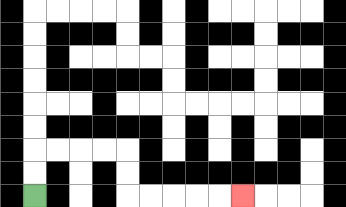{'start': '[1, 8]', 'end': '[10, 8]', 'path_directions': 'U,U,R,R,R,R,D,D,R,R,R,R,R', 'path_coordinates': '[[1, 8], [1, 7], [1, 6], [2, 6], [3, 6], [4, 6], [5, 6], [5, 7], [5, 8], [6, 8], [7, 8], [8, 8], [9, 8], [10, 8]]'}